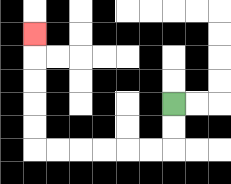{'start': '[7, 4]', 'end': '[1, 1]', 'path_directions': 'D,D,L,L,L,L,L,L,U,U,U,U,U', 'path_coordinates': '[[7, 4], [7, 5], [7, 6], [6, 6], [5, 6], [4, 6], [3, 6], [2, 6], [1, 6], [1, 5], [1, 4], [1, 3], [1, 2], [1, 1]]'}